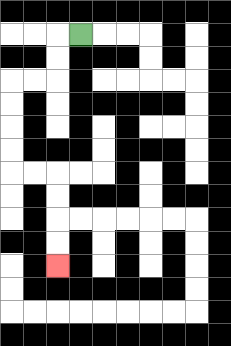{'start': '[3, 1]', 'end': '[2, 11]', 'path_directions': 'L,D,D,L,L,D,D,D,D,R,R,D,D,D,D', 'path_coordinates': '[[3, 1], [2, 1], [2, 2], [2, 3], [1, 3], [0, 3], [0, 4], [0, 5], [0, 6], [0, 7], [1, 7], [2, 7], [2, 8], [2, 9], [2, 10], [2, 11]]'}